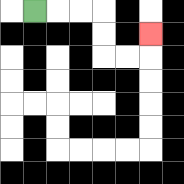{'start': '[1, 0]', 'end': '[6, 1]', 'path_directions': 'R,R,R,D,D,R,R,U', 'path_coordinates': '[[1, 0], [2, 0], [3, 0], [4, 0], [4, 1], [4, 2], [5, 2], [6, 2], [6, 1]]'}